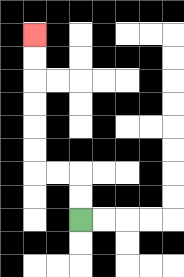{'start': '[3, 9]', 'end': '[1, 1]', 'path_directions': 'U,U,L,L,U,U,U,U,U,U', 'path_coordinates': '[[3, 9], [3, 8], [3, 7], [2, 7], [1, 7], [1, 6], [1, 5], [1, 4], [1, 3], [1, 2], [1, 1]]'}